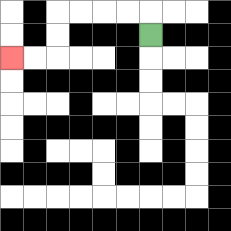{'start': '[6, 1]', 'end': '[0, 2]', 'path_directions': 'U,L,L,L,L,D,D,L,L', 'path_coordinates': '[[6, 1], [6, 0], [5, 0], [4, 0], [3, 0], [2, 0], [2, 1], [2, 2], [1, 2], [0, 2]]'}